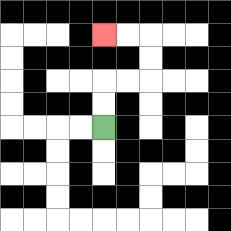{'start': '[4, 5]', 'end': '[4, 1]', 'path_directions': 'U,U,R,R,U,U,L,L', 'path_coordinates': '[[4, 5], [4, 4], [4, 3], [5, 3], [6, 3], [6, 2], [6, 1], [5, 1], [4, 1]]'}